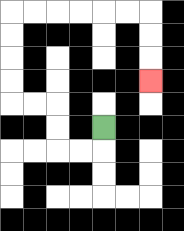{'start': '[4, 5]', 'end': '[6, 3]', 'path_directions': 'D,L,L,U,U,L,L,U,U,U,U,R,R,R,R,R,R,D,D,D', 'path_coordinates': '[[4, 5], [4, 6], [3, 6], [2, 6], [2, 5], [2, 4], [1, 4], [0, 4], [0, 3], [0, 2], [0, 1], [0, 0], [1, 0], [2, 0], [3, 0], [4, 0], [5, 0], [6, 0], [6, 1], [6, 2], [6, 3]]'}